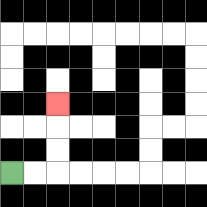{'start': '[0, 7]', 'end': '[2, 4]', 'path_directions': 'R,R,U,U,U', 'path_coordinates': '[[0, 7], [1, 7], [2, 7], [2, 6], [2, 5], [2, 4]]'}